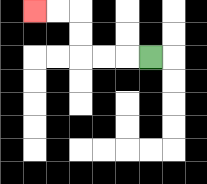{'start': '[6, 2]', 'end': '[1, 0]', 'path_directions': 'L,L,L,U,U,L,L', 'path_coordinates': '[[6, 2], [5, 2], [4, 2], [3, 2], [3, 1], [3, 0], [2, 0], [1, 0]]'}